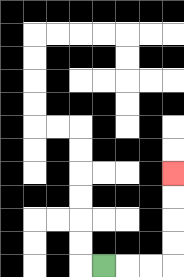{'start': '[4, 11]', 'end': '[7, 7]', 'path_directions': 'R,R,R,U,U,U,U', 'path_coordinates': '[[4, 11], [5, 11], [6, 11], [7, 11], [7, 10], [7, 9], [7, 8], [7, 7]]'}